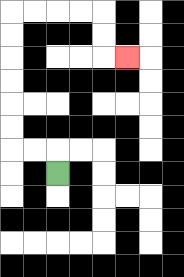{'start': '[2, 7]', 'end': '[5, 2]', 'path_directions': 'U,L,L,U,U,U,U,U,U,R,R,R,R,D,D,R', 'path_coordinates': '[[2, 7], [2, 6], [1, 6], [0, 6], [0, 5], [0, 4], [0, 3], [0, 2], [0, 1], [0, 0], [1, 0], [2, 0], [3, 0], [4, 0], [4, 1], [4, 2], [5, 2]]'}